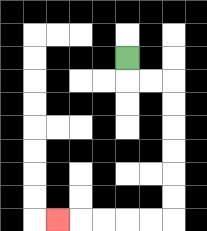{'start': '[5, 2]', 'end': '[2, 9]', 'path_directions': 'D,R,R,D,D,D,D,D,D,L,L,L,L,L', 'path_coordinates': '[[5, 2], [5, 3], [6, 3], [7, 3], [7, 4], [7, 5], [7, 6], [7, 7], [7, 8], [7, 9], [6, 9], [5, 9], [4, 9], [3, 9], [2, 9]]'}